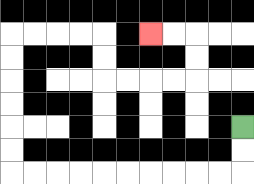{'start': '[10, 5]', 'end': '[6, 1]', 'path_directions': 'D,D,L,L,L,L,L,L,L,L,L,L,U,U,U,U,U,U,R,R,R,R,D,D,R,R,R,R,U,U,L,L', 'path_coordinates': '[[10, 5], [10, 6], [10, 7], [9, 7], [8, 7], [7, 7], [6, 7], [5, 7], [4, 7], [3, 7], [2, 7], [1, 7], [0, 7], [0, 6], [0, 5], [0, 4], [0, 3], [0, 2], [0, 1], [1, 1], [2, 1], [3, 1], [4, 1], [4, 2], [4, 3], [5, 3], [6, 3], [7, 3], [8, 3], [8, 2], [8, 1], [7, 1], [6, 1]]'}